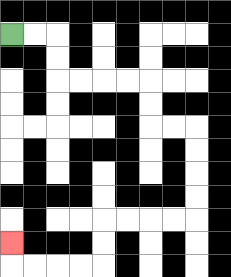{'start': '[0, 1]', 'end': '[0, 10]', 'path_directions': 'R,R,D,D,R,R,R,R,D,D,R,R,D,D,D,D,L,L,L,L,D,D,L,L,L,L,U', 'path_coordinates': '[[0, 1], [1, 1], [2, 1], [2, 2], [2, 3], [3, 3], [4, 3], [5, 3], [6, 3], [6, 4], [6, 5], [7, 5], [8, 5], [8, 6], [8, 7], [8, 8], [8, 9], [7, 9], [6, 9], [5, 9], [4, 9], [4, 10], [4, 11], [3, 11], [2, 11], [1, 11], [0, 11], [0, 10]]'}